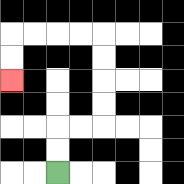{'start': '[2, 7]', 'end': '[0, 3]', 'path_directions': 'U,U,R,R,U,U,U,U,L,L,L,L,D,D', 'path_coordinates': '[[2, 7], [2, 6], [2, 5], [3, 5], [4, 5], [4, 4], [4, 3], [4, 2], [4, 1], [3, 1], [2, 1], [1, 1], [0, 1], [0, 2], [0, 3]]'}